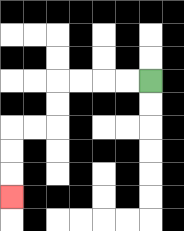{'start': '[6, 3]', 'end': '[0, 8]', 'path_directions': 'L,L,L,L,D,D,L,L,D,D,D', 'path_coordinates': '[[6, 3], [5, 3], [4, 3], [3, 3], [2, 3], [2, 4], [2, 5], [1, 5], [0, 5], [0, 6], [0, 7], [0, 8]]'}